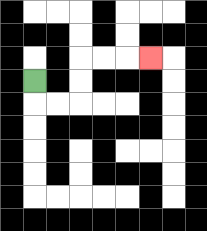{'start': '[1, 3]', 'end': '[6, 2]', 'path_directions': 'D,R,R,U,U,R,R,R', 'path_coordinates': '[[1, 3], [1, 4], [2, 4], [3, 4], [3, 3], [3, 2], [4, 2], [5, 2], [6, 2]]'}